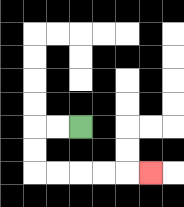{'start': '[3, 5]', 'end': '[6, 7]', 'path_directions': 'L,L,D,D,R,R,R,R,R', 'path_coordinates': '[[3, 5], [2, 5], [1, 5], [1, 6], [1, 7], [2, 7], [3, 7], [4, 7], [5, 7], [6, 7]]'}